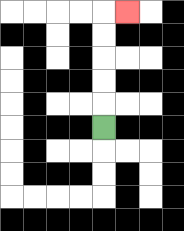{'start': '[4, 5]', 'end': '[5, 0]', 'path_directions': 'U,U,U,U,U,R', 'path_coordinates': '[[4, 5], [4, 4], [4, 3], [4, 2], [4, 1], [4, 0], [5, 0]]'}